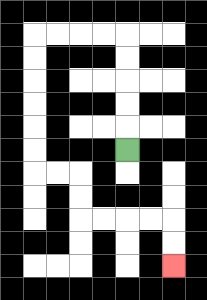{'start': '[5, 6]', 'end': '[7, 11]', 'path_directions': 'U,U,U,U,U,L,L,L,L,D,D,D,D,D,D,R,R,D,D,R,R,R,R,D,D', 'path_coordinates': '[[5, 6], [5, 5], [5, 4], [5, 3], [5, 2], [5, 1], [4, 1], [3, 1], [2, 1], [1, 1], [1, 2], [1, 3], [1, 4], [1, 5], [1, 6], [1, 7], [2, 7], [3, 7], [3, 8], [3, 9], [4, 9], [5, 9], [6, 9], [7, 9], [7, 10], [7, 11]]'}